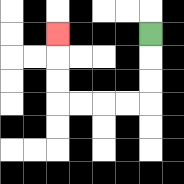{'start': '[6, 1]', 'end': '[2, 1]', 'path_directions': 'D,D,D,L,L,L,L,U,U,U', 'path_coordinates': '[[6, 1], [6, 2], [6, 3], [6, 4], [5, 4], [4, 4], [3, 4], [2, 4], [2, 3], [2, 2], [2, 1]]'}